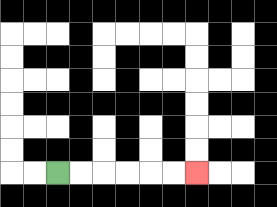{'start': '[2, 7]', 'end': '[8, 7]', 'path_directions': 'R,R,R,R,R,R', 'path_coordinates': '[[2, 7], [3, 7], [4, 7], [5, 7], [6, 7], [7, 7], [8, 7]]'}